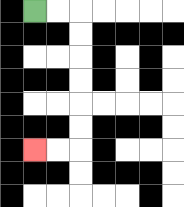{'start': '[1, 0]', 'end': '[1, 6]', 'path_directions': 'R,R,D,D,D,D,D,D,L,L', 'path_coordinates': '[[1, 0], [2, 0], [3, 0], [3, 1], [3, 2], [3, 3], [3, 4], [3, 5], [3, 6], [2, 6], [1, 6]]'}